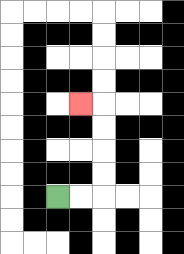{'start': '[2, 8]', 'end': '[3, 4]', 'path_directions': 'R,R,U,U,U,U,L', 'path_coordinates': '[[2, 8], [3, 8], [4, 8], [4, 7], [4, 6], [4, 5], [4, 4], [3, 4]]'}